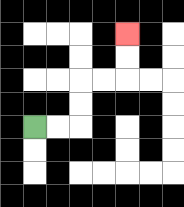{'start': '[1, 5]', 'end': '[5, 1]', 'path_directions': 'R,R,U,U,R,R,U,U', 'path_coordinates': '[[1, 5], [2, 5], [3, 5], [3, 4], [3, 3], [4, 3], [5, 3], [5, 2], [5, 1]]'}